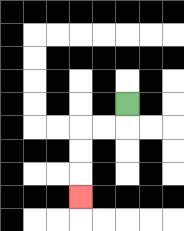{'start': '[5, 4]', 'end': '[3, 8]', 'path_directions': 'D,L,L,D,D,D', 'path_coordinates': '[[5, 4], [5, 5], [4, 5], [3, 5], [3, 6], [3, 7], [3, 8]]'}